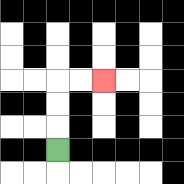{'start': '[2, 6]', 'end': '[4, 3]', 'path_directions': 'U,U,U,R,R', 'path_coordinates': '[[2, 6], [2, 5], [2, 4], [2, 3], [3, 3], [4, 3]]'}